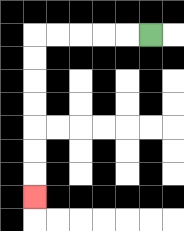{'start': '[6, 1]', 'end': '[1, 8]', 'path_directions': 'L,L,L,L,L,D,D,D,D,D,D,D', 'path_coordinates': '[[6, 1], [5, 1], [4, 1], [3, 1], [2, 1], [1, 1], [1, 2], [1, 3], [1, 4], [1, 5], [1, 6], [1, 7], [1, 8]]'}